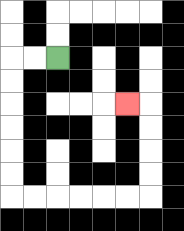{'start': '[2, 2]', 'end': '[5, 4]', 'path_directions': 'L,L,D,D,D,D,D,D,R,R,R,R,R,R,U,U,U,U,L', 'path_coordinates': '[[2, 2], [1, 2], [0, 2], [0, 3], [0, 4], [0, 5], [0, 6], [0, 7], [0, 8], [1, 8], [2, 8], [3, 8], [4, 8], [5, 8], [6, 8], [6, 7], [6, 6], [6, 5], [6, 4], [5, 4]]'}